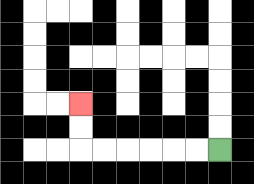{'start': '[9, 6]', 'end': '[3, 4]', 'path_directions': 'L,L,L,L,L,L,U,U', 'path_coordinates': '[[9, 6], [8, 6], [7, 6], [6, 6], [5, 6], [4, 6], [3, 6], [3, 5], [3, 4]]'}